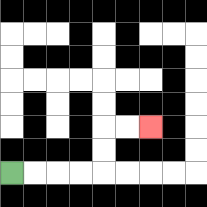{'start': '[0, 7]', 'end': '[6, 5]', 'path_directions': 'R,R,R,R,U,U,R,R', 'path_coordinates': '[[0, 7], [1, 7], [2, 7], [3, 7], [4, 7], [4, 6], [4, 5], [5, 5], [6, 5]]'}